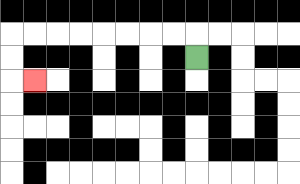{'start': '[8, 2]', 'end': '[1, 3]', 'path_directions': 'U,L,L,L,L,L,L,L,L,D,D,R', 'path_coordinates': '[[8, 2], [8, 1], [7, 1], [6, 1], [5, 1], [4, 1], [3, 1], [2, 1], [1, 1], [0, 1], [0, 2], [0, 3], [1, 3]]'}